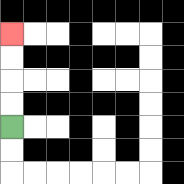{'start': '[0, 5]', 'end': '[0, 1]', 'path_directions': 'U,U,U,U', 'path_coordinates': '[[0, 5], [0, 4], [0, 3], [0, 2], [0, 1]]'}